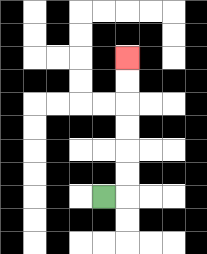{'start': '[4, 8]', 'end': '[5, 2]', 'path_directions': 'R,U,U,U,U,U,U', 'path_coordinates': '[[4, 8], [5, 8], [5, 7], [5, 6], [5, 5], [5, 4], [5, 3], [5, 2]]'}